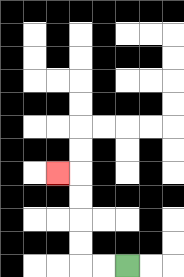{'start': '[5, 11]', 'end': '[2, 7]', 'path_directions': 'L,L,U,U,U,U,L', 'path_coordinates': '[[5, 11], [4, 11], [3, 11], [3, 10], [3, 9], [3, 8], [3, 7], [2, 7]]'}